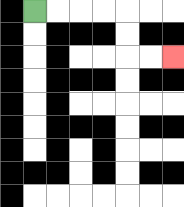{'start': '[1, 0]', 'end': '[7, 2]', 'path_directions': 'R,R,R,R,D,D,R,R', 'path_coordinates': '[[1, 0], [2, 0], [3, 0], [4, 0], [5, 0], [5, 1], [5, 2], [6, 2], [7, 2]]'}